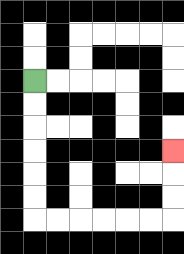{'start': '[1, 3]', 'end': '[7, 6]', 'path_directions': 'D,D,D,D,D,D,R,R,R,R,R,R,U,U,U', 'path_coordinates': '[[1, 3], [1, 4], [1, 5], [1, 6], [1, 7], [1, 8], [1, 9], [2, 9], [3, 9], [4, 9], [5, 9], [6, 9], [7, 9], [7, 8], [7, 7], [7, 6]]'}